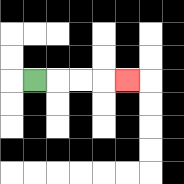{'start': '[1, 3]', 'end': '[5, 3]', 'path_directions': 'R,R,R,R', 'path_coordinates': '[[1, 3], [2, 3], [3, 3], [4, 3], [5, 3]]'}